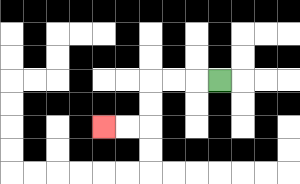{'start': '[9, 3]', 'end': '[4, 5]', 'path_directions': 'L,L,L,D,D,L,L', 'path_coordinates': '[[9, 3], [8, 3], [7, 3], [6, 3], [6, 4], [6, 5], [5, 5], [4, 5]]'}